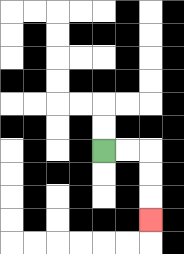{'start': '[4, 6]', 'end': '[6, 9]', 'path_directions': 'R,R,D,D,D', 'path_coordinates': '[[4, 6], [5, 6], [6, 6], [6, 7], [6, 8], [6, 9]]'}